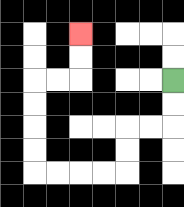{'start': '[7, 3]', 'end': '[3, 1]', 'path_directions': 'D,D,L,L,D,D,L,L,L,L,U,U,U,U,R,R,U,U', 'path_coordinates': '[[7, 3], [7, 4], [7, 5], [6, 5], [5, 5], [5, 6], [5, 7], [4, 7], [3, 7], [2, 7], [1, 7], [1, 6], [1, 5], [1, 4], [1, 3], [2, 3], [3, 3], [3, 2], [3, 1]]'}